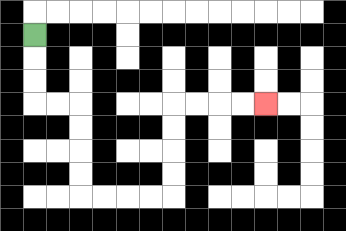{'start': '[1, 1]', 'end': '[11, 4]', 'path_directions': 'D,D,D,R,R,D,D,D,D,R,R,R,R,U,U,U,U,R,R,R,R', 'path_coordinates': '[[1, 1], [1, 2], [1, 3], [1, 4], [2, 4], [3, 4], [3, 5], [3, 6], [3, 7], [3, 8], [4, 8], [5, 8], [6, 8], [7, 8], [7, 7], [7, 6], [7, 5], [7, 4], [8, 4], [9, 4], [10, 4], [11, 4]]'}